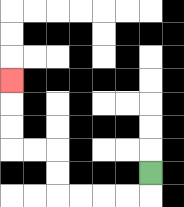{'start': '[6, 7]', 'end': '[0, 3]', 'path_directions': 'D,L,L,L,L,U,U,L,L,U,U,U', 'path_coordinates': '[[6, 7], [6, 8], [5, 8], [4, 8], [3, 8], [2, 8], [2, 7], [2, 6], [1, 6], [0, 6], [0, 5], [0, 4], [0, 3]]'}